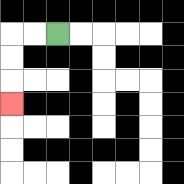{'start': '[2, 1]', 'end': '[0, 4]', 'path_directions': 'L,L,D,D,D', 'path_coordinates': '[[2, 1], [1, 1], [0, 1], [0, 2], [0, 3], [0, 4]]'}